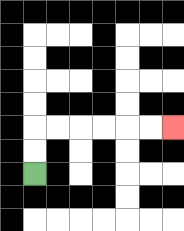{'start': '[1, 7]', 'end': '[7, 5]', 'path_directions': 'U,U,R,R,R,R,R,R', 'path_coordinates': '[[1, 7], [1, 6], [1, 5], [2, 5], [3, 5], [4, 5], [5, 5], [6, 5], [7, 5]]'}